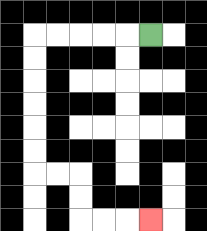{'start': '[6, 1]', 'end': '[6, 9]', 'path_directions': 'L,L,L,L,L,D,D,D,D,D,D,R,R,D,D,R,R,R', 'path_coordinates': '[[6, 1], [5, 1], [4, 1], [3, 1], [2, 1], [1, 1], [1, 2], [1, 3], [1, 4], [1, 5], [1, 6], [1, 7], [2, 7], [3, 7], [3, 8], [3, 9], [4, 9], [5, 9], [6, 9]]'}